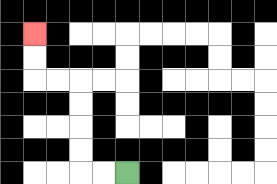{'start': '[5, 7]', 'end': '[1, 1]', 'path_directions': 'L,L,U,U,U,U,L,L,U,U', 'path_coordinates': '[[5, 7], [4, 7], [3, 7], [3, 6], [3, 5], [3, 4], [3, 3], [2, 3], [1, 3], [1, 2], [1, 1]]'}